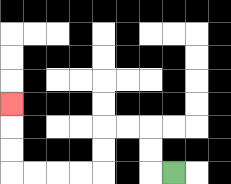{'start': '[7, 7]', 'end': '[0, 4]', 'path_directions': 'L,U,U,L,L,D,D,L,L,L,L,U,U,U', 'path_coordinates': '[[7, 7], [6, 7], [6, 6], [6, 5], [5, 5], [4, 5], [4, 6], [4, 7], [3, 7], [2, 7], [1, 7], [0, 7], [0, 6], [0, 5], [0, 4]]'}